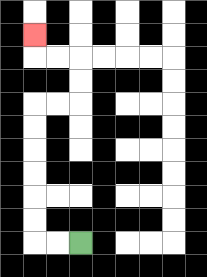{'start': '[3, 10]', 'end': '[1, 1]', 'path_directions': 'L,L,U,U,U,U,U,U,R,R,U,U,L,L,U', 'path_coordinates': '[[3, 10], [2, 10], [1, 10], [1, 9], [1, 8], [1, 7], [1, 6], [1, 5], [1, 4], [2, 4], [3, 4], [3, 3], [3, 2], [2, 2], [1, 2], [1, 1]]'}